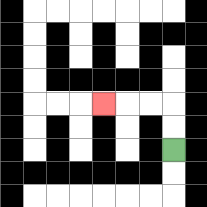{'start': '[7, 6]', 'end': '[4, 4]', 'path_directions': 'U,U,L,L,L', 'path_coordinates': '[[7, 6], [7, 5], [7, 4], [6, 4], [5, 4], [4, 4]]'}